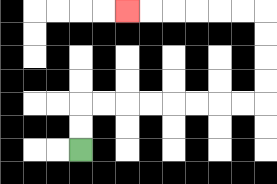{'start': '[3, 6]', 'end': '[5, 0]', 'path_directions': 'U,U,R,R,R,R,R,R,R,R,U,U,U,U,L,L,L,L,L,L', 'path_coordinates': '[[3, 6], [3, 5], [3, 4], [4, 4], [5, 4], [6, 4], [7, 4], [8, 4], [9, 4], [10, 4], [11, 4], [11, 3], [11, 2], [11, 1], [11, 0], [10, 0], [9, 0], [8, 0], [7, 0], [6, 0], [5, 0]]'}